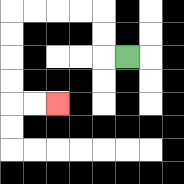{'start': '[5, 2]', 'end': '[2, 4]', 'path_directions': 'L,U,U,L,L,L,L,D,D,D,D,R,R', 'path_coordinates': '[[5, 2], [4, 2], [4, 1], [4, 0], [3, 0], [2, 0], [1, 0], [0, 0], [0, 1], [0, 2], [0, 3], [0, 4], [1, 4], [2, 4]]'}